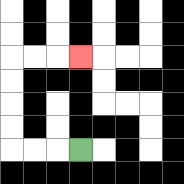{'start': '[3, 6]', 'end': '[3, 2]', 'path_directions': 'L,L,L,U,U,U,U,R,R,R', 'path_coordinates': '[[3, 6], [2, 6], [1, 6], [0, 6], [0, 5], [0, 4], [0, 3], [0, 2], [1, 2], [2, 2], [3, 2]]'}